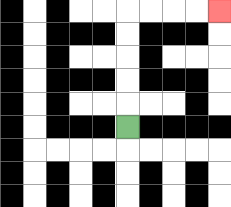{'start': '[5, 5]', 'end': '[9, 0]', 'path_directions': 'U,U,U,U,U,R,R,R,R', 'path_coordinates': '[[5, 5], [5, 4], [5, 3], [5, 2], [5, 1], [5, 0], [6, 0], [7, 0], [8, 0], [9, 0]]'}